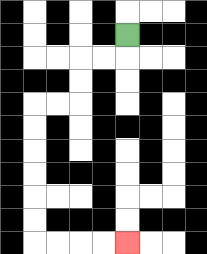{'start': '[5, 1]', 'end': '[5, 10]', 'path_directions': 'D,L,L,D,D,L,L,D,D,D,D,D,D,R,R,R,R', 'path_coordinates': '[[5, 1], [5, 2], [4, 2], [3, 2], [3, 3], [3, 4], [2, 4], [1, 4], [1, 5], [1, 6], [1, 7], [1, 8], [1, 9], [1, 10], [2, 10], [3, 10], [4, 10], [5, 10]]'}